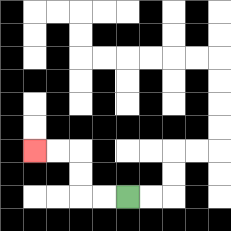{'start': '[5, 8]', 'end': '[1, 6]', 'path_directions': 'L,L,U,U,L,L', 'path_coordinates': '[[5, 8], [4, 8], [3, 8], [3, 7], [3, 6], [2, 6], [1, 6]]'}